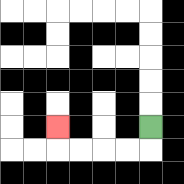{'start': '[6, 5]', 'end': '[2, 5]', 'path_directions': 'D,L,L,L,L,U', 'path_coordinates': '[[6, 5], [6, 6], [5, 6], [4, 6], [3, 6], [2, 6], [2, 5]]'}